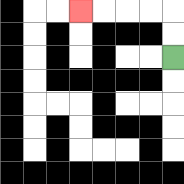{'start': '[7, 2]', 'end': '[3, 0]', 'path_directions': 'U,U,L,L,L,L', 'path_coordinates': '[[7, 2], [7, 1], [7, 0], [6, 0], [5, 0], [4, 0], [3, 0]]'}